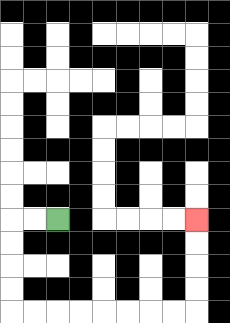{'start': '[2, 9]', 'end': '[8, 9]', 'path_directions': 'L,L,D,D,D,D,R,R,R,R,R,R,R,R,U,U,U,U', 'path_coordinates': '[[2, 9], [1, 9], [0, 9], [0, 10], [0, 11], [0, 12], [0, 13], [1, 13], [2, 13], [3, 13], [4, 13], [5, 13], [6, 13], [7, 13], [8, 13], [8, 12], [8, 11], [8, 10], [8, 9]]'}